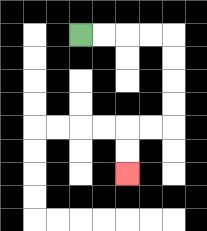{'start': '[3, 1]', 'end': '[5, 7]', 'path_directions': 'R,R,R,R,D,D,D,D,L,L,D,D', 'path_coordinates': '[[3, 1], [4, 1], [5, 1], [6, 1], [7, 1], [7, 2], [7, 3], [7, 4], [7, 5], [6, 5], [5, 5], [5, 6], [5, 7]]'}